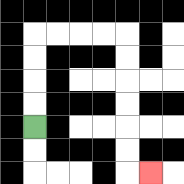{'start': '[1, 5]', 'end': '[6, 7]', 'path_directions': 'U,U,U,U,R,R,R,R,D,D,D,D,D,D,R', 'path_coordinates': '[[1, 5], [1, 4], [1, 3], [1, 2], [1, 1], [2, 1], [3, 1], [4, 1], [5, 1], [5, 2], [5, 3], [5, 4], [5, 5], [5, 6], [5, 7], [6, 7]]'}